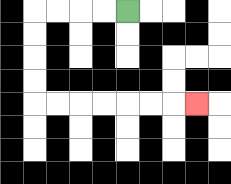{'start': '[5, 0]', 'end': '[8, 4]', 'path_directions': 'L,L,L,L,D,D,D,D,R,R,R,R,R,R,R', 'path_coordinates': '[[5, 0], [4, 0], [3, 0], [2, 0], [1, 0], [1, 1], [1, 2], [1, 3], [1, 4], [2, 4], [3, 4], [4, 4], [5, 4], [6, 4], [7, 4], [8, 4]]'}